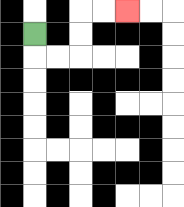{'start': '[1, 1]', 'end': '[5, 0]', 'path_directions': 'D,R,R,U,U,R,R', 'path_coordinates': '[[1, 1], [1, 2], [2, 2], [3, 2], [3, 1], [3, 0], [4, 0], [5, 0]]'}